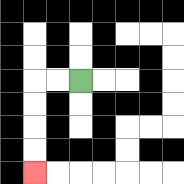{'start': '[3, 3]', 'end': '[1, 7]', 'path_directions': 'L,L,D,D,D,D', 'path_coordinates': '[[3, 3], [2, 3], [1, 3], [1, 4], [1, 5], [1, 6], [1, 7]]'}